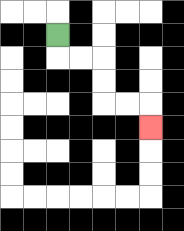{'start': '[2, 1]', 'end': '[6, 5]', 'path_directions': 'D,R,R,D,D,R,R,D', 'path_coordinates': '[[2, 1], [2, 2], [3, 2], [4, 2], [4, 3], [4, 4], [5, 4], [6, 4], [6, 5]]'}